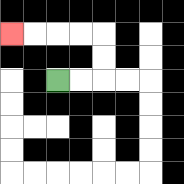{'start': '[2, 3]', 'end': '[0, 1]', 'path_directions': 'R,R,U,U,L,L,L,L', 'path_coordinates': '[[2, 3], [3, 3], [4, 3], [4, 2], [4, 1], [3, 1], [2, 1], [1, 1], [0, 1]]'}